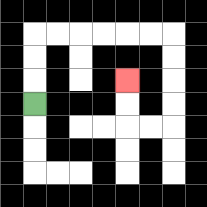{'start': '[1, 4]', 'end': '[5, 3]', 'path_directions': 'U,U,U,R,R,R,R,R,R,D,D,D,D,L,L,U,U', 'path_coordinates': '[[1, 4], [1, 3], [1, 2], [1, 1], [2, 1], [3, 1], [4, 1], [5, 1], [6, 1], [7, 1], [7, 2], [7, 3], [7, 4], [7, 5], [6, 5], [5, 5], [5, 4], [5, 3]]'}